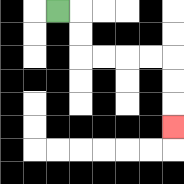{'start': '[2, 0]', 'end': '[7, 5]', 'path_directions': 'R,D,D,R,R,R,R,D,D,D', 'path_coordinates': '[[2, 0], [3, 0], [3, 1], [3, 2], [4, 2], [5, 2], [6, 2], [7, 2], [7, 3], [7, 4], [7, 5]]'}